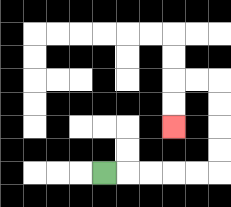{'start': '[4, 7]', 'end': '[7, 5]', 'path_directions': 'R,R,R,R,R,U,U,U,U,L,L,D,D', 'path_coordinates': '[[4, 7], [5, 7], [6, 7], [7, 7], [8, 7], [9, 7], [9, 6], [9, 5], [9, 4], [9, 3], [8, 3], [7, 3], [7, 4], [7, 5]]'}